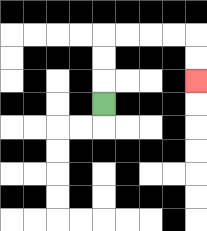{'start': '[4, 4]', 'end': '[8, 3]', 'path_directions': 'U,U,U,R,R,R,R,D,D', 'path_coordinates': '[[4, 4], [4, 3], [4, 2], [4, 1], [5, 1], [6, 1], [7, 1], [8, 1], [8, 2], [8, 3]]'}